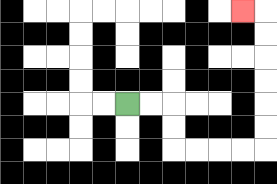{'start': '[5, 4]', 'end': '[10, 0]', 'path_directions': 'R,R,D,D,R,R,R,R,U,U,U,U,U,U,L', 'path_coordinates': '[[5, 4], [6, 4], [7, 4], [7, 5], [7, 6], [8, 6], [9, 6], [10, 6], [11, 6], [11, 5], [11, 4], [11, 3], [11, 2], [11, 1], [11, 0], [10, 0]]'}